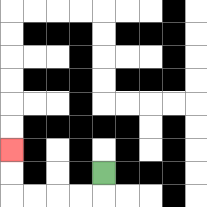{'start': '[4, 7]', 'end': '[0, 6]', 'path_directions': 'D,L,L,L,L,U,U', 'path_coordinates': '[[4, 7], [4, 8], [3, 8], [2, 8], [1, 8], [0, 8], [0, 7], [0, 6]]'}